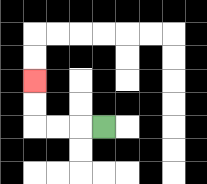{'start': '[4, 5]', 'end': '[1, 3]', 'path_directions': 'L,L,L,U,U', 'path_coordinates': '[[4, 5], [3, 5], [2, 5], [1, 5], [1, 4], [1, 3]]'}